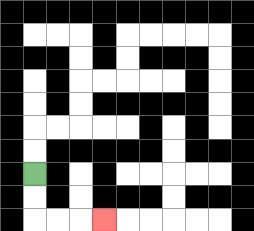{'start': '[1, 7]', 'end': '[4, 9]', 'path_directions': 'D,D,R,R,R', 'path_coordinates': '[[1, 7], [1, 8], [1, 9], [2, 9], [3, 9], [4, 9]]'}